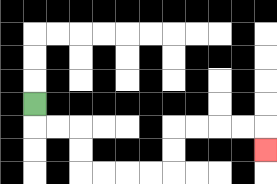{'start': '[1, 4]', 'end': '[11, 6]', 'path_directions': 'D,R,R,D,D,R,R,R,R,U,U,R,R,R,R,D', 'path_coordinates': '[[1, 4], [1, 5], [2, 5], [3, 5], [3, 6], [3, 7], [4, 7], [5, 7], [6, 7], [7, 7], [7, 6], [7, 5], [8, 5], [9, 5], [10, 5], [11, 5], [11, 6]]'}